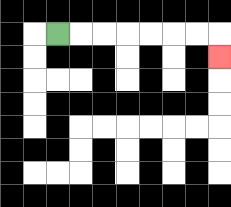{'start': '[2, 1]', 'end': '[9, 2]', 'path_directions': 'R,R,R,R,R,R,R,D', 'path_coordinates': '[[2, 1], [3, 1], [4, 1], [5, 1], [6, 1], [7, 1], [8, 1], [9, 1], [9, 2]]'}